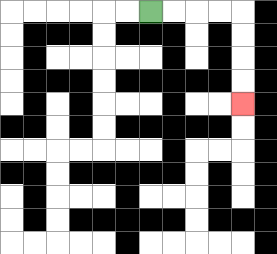{'start': '[6, 0]', 'end': '[10, 4]', 'path_directions': 'R,R,R,R,D,D,D,D', 'path_coordinates': '[[6, 0], [7, 0], [8, 0], [9, 0], [10, 0], [10, 1], [10, 2], [10, 3], [10, 4]]'}